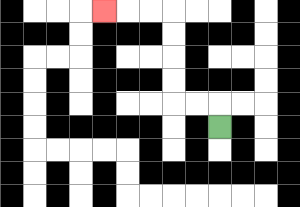{'start': '[9, 5]', 'end': '[4, 0]', 'path_directions': 'U,L,L,U,U,U,U,L,L,L', 'path_coordinates': '[[9, 5], [9, 4], [8, 4], [7, 4], [7, 3], [7, 2], [7, 1], [7, 0], [6, 0], [5, 0], [4, 0]]'}